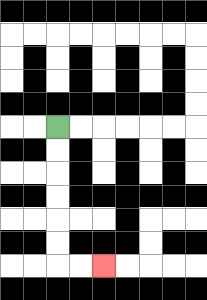{'start': '[2, 5]', 'end': '[4, 11]', 'path_directions': 'D,D,D,D,D,D,R,R', 'path_coordinates': '[[2, 5], [2, 6], [2, 7], [2, 8], [2, 9], [2, 10], [2, 11], [3, 11], [4, 11]]'}